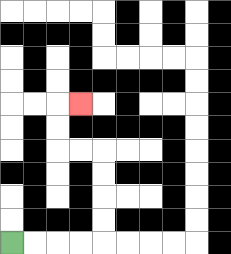{'start': '[0, 10]', 'end': '[3, 4]', 'path_directions': 'R,R,R,R,U,U,U,U,L,L,U,U,R', 'path_coordinates': '[[0, 10], [1, 10], [2, 10], [3, 10], [4, 10], [4, 9], [4, 8], [4, 7], [4, 6], [3, 6], [2, 6], [2, 5], [2, 4], [3, 4]]'}